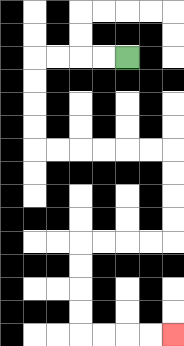{'start': '[5, 2]', 'end': '[7, 14]', 'path_directions': 'L,L,L,L,D,D,D,D,R,R,R,R,R,R,D,D,D,D,L,L,L,L,D,D,D,D,R,R,R,R', 'path_coordinates': '[[5, 2], [4, 2], [3, 2], [2, 2], [1, 2], [1, 3], [1, 4], [1, 5], [1, 6], [2, 6], [3, 6], [4, 6], [5, 6], [6, 6], [7, 6], [7, 7], [7, 8], [7, 9], [7, 10], [6, 10], [5, 10], [4, 10], [3, 10], [3, 11], [3, 12], [3, 13], [3, 14], [4, 14], [5, 14], [6, 14], [7, 14]]'}